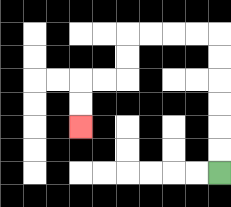{'start': '[9, 7]', 'end': '[3, 5]', 'path_directions': 'U,U,U,U,U,U,L,L,L,L,D,D,L,L,D,D', 'path_coordinates': '[[9, 7], [9, 6], [9, 5], [9, 4], [9, 3], [9, 2], [9, 1], [8, 1], [7, 1], [6, 1], [5, 1], [5, 2], [5, 3], [4, 3], [3, 3], [3, 4], [3, 5]]'}